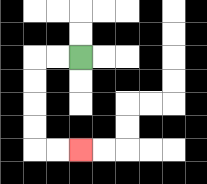{'start': '[3, 2]', 'end': '[3, 6]', 'path_directions': 'L,L,D,D,D,D,R,R', 'path_coordinates': '[[3, 2], [2, 2], [1, 2], [1, 3], [1, 4], [1, 5], [1, 6], [2, 6], [3, 6]]'}